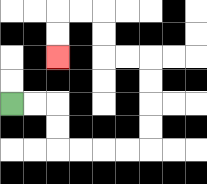{'start': '[0, 4]', 'end': '[2, 2]', 'path_directions': 'R,R,D,D,R,R,R,R,U,U,U,U,L,L,U,U,L,L,D,D', 'path_coordinates': '[[0, 4], [1, 4], [2, 4], [2, 5], [2, 6], [3, 6], [4, 6], [5, 6], [6, 6], [6, 5], [6, 4], [6, 3], [6, 2], [5, 2], [4, 2], [4, 1], [4, 0], [3, 0], [2, 0], [2, 1], [2, 2]]'}